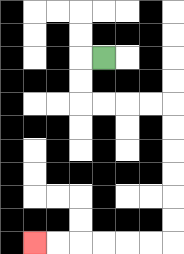{'start': '[4, 2]', 'end': '[1, 10]', 'path_directions': 'L,D,D,R,R,R,R,D,D,D,D,D,D,L,L,L,L,L,L', 'path_coordinates': '[[4, 2], [3, 2], [3, 3], [3, 4], [4, 4], [5, 4], [6, 4], [7, 4], [7, 5], [7, 6], [7, 7], [7, 8], [7, 9], [7, 10], [6, 10], [5, 10], [4, 10], [3, 10], [2, 10], [1, 10]]'}